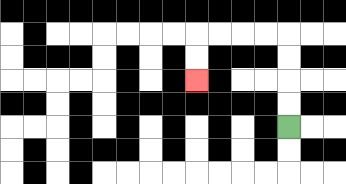{'start': '[12, 5]', 'end': '[8, 3]', 'path_directions': 'U,U,U,U,L,L,L,L,D,D', 'path_coordinates': '[[12, 5], [12, 4], [12, 3], [12, 2], [12, 1], [11, 1], [10, 1], [9, 1], [8, 1], [8, 2], [8, 3]]'}